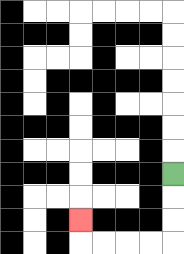{'start': '[7, 7]', 'end': '[3, 9]', 'path_directions': 'D,D,D,L,L,L,L,U', 'path_coordinates': '[[7, 7], [7, 8], [7, 9], [7, 10], [6, 10], [5, 10], [4, 10], [3, 10], [3, 9]]'}